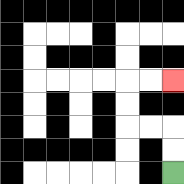{'start': '[7, 7]', 'end': '[7, 3]', 'path_directions': 'U,U,L,L,U,U,R,R', 'path_coordinates': '[[7, 7], [7, 6], [7, 5], [6, 5], [5, 5], [5, 4], [5, 3], [6, 3], [7, 3]]'}